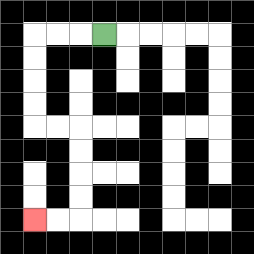{'start': '[4, 1]', 'end': '[1, 9]', 'path_directions': 'L,L,L,D,D,D,D,R,R,D,D,D,D,L,L', 'path_coordinates': '[[4, 1], [3, 1], [2, 1], [1, 1], [1, 2], [1, 3], [1, 4], [1, 5], [2, 5], [3, 5], [3, 6], [3, 7], [3, 8], [3, 9], [2, 9], [1, 9]]'}